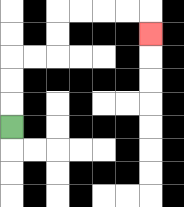{'start': '[0, 5]', 'end': '[6, 1]', 'path_directions': 'U,U,U,R,R,U,U,R,R,R,R,D', 'path_coordinates': '[[0, 5], [0, 4], [0, 3], [0, 2], [1, 2], [2, 2], [2, 1], [2, 0], [3, 0], [4, 0], [5, 0], [6, 0], [6, 1]]'}